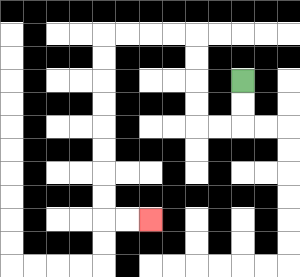{'start': '[10, 3]', 'end': '[6, 9]', 'path_directions': 'D,D,L,L,U,U,U,U,L,L,L,L,D,D,D,D,D,D,D,D,R,R', 'path_coordinates': '[[10, 3], [10, 4], [10, 5], [9, 5], [8, 5], [8, 4], [8, 3], [8, 2], [8, 1], [7, 1], [6, 1], [5, 1], [4, 1], [4, 2], [4, 3], [4, 4], [4, 5], [4, 6], [4, 7], [4, 8], [4, 9], [5, 9], [6, 9]]'}